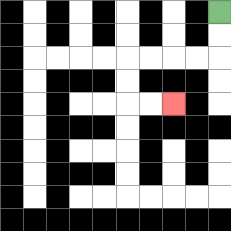{'start': '[9, 0]', 'end': '[7, 4]', 'path_directions': 'D,D,L,L,L,L,D,D,R,R', 'path_coordinates': '[[9, 0], [9, 1], [9, 2], [8, 2], [7, 2], [6, 2], [5, 2], [5, 3], [5, 4], [6, 4], [7, 4]]'}